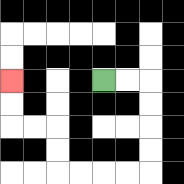{'start': '[4, 3]', 'end': '[0, 3]', 'path_directions': 'R,R,D,D,D,D,L,L,L,L,U,U,L,L,U,U', 'path_coordinates': '[[4, 3], [5, 3], [6, 3], [6, 4], [6, 5], [6, 6], [6, 7], [5, 7], [4, 7], [3, 7], [2, 7], [2, 6], [2, 5], [1, 5], [0, 5], [0, 4], [0, 3]]'}